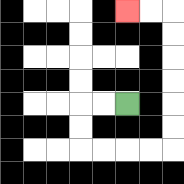{'start': '[5, 4]', 'end': '[5, 0]', 'path_directions': 'L,L,D,D,R,R,R,R,U,U,U,U,U,U,L,L', 'path_coordinates': '[[5, 4], [4, 4], [3, 4], [3, 5], [3, 6], [4, 6], [5, 6], [6, 6], [7, 6], [7, 5], [7, 4], [7, 3], [7, 2], [7, 1], [7, 0], [6, 0], [5, 0]]'}